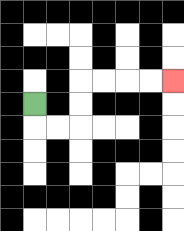{'start': '[1, 4]', 'end': '[7, 3]', 'path_directions': 'D,R,R,U,U,R,R,R,R', 'path_coordinates': '[[1, 4], [1, 5], [2, 5], [3, 5], [3, 4], [3, 3], [4, 3], [5, 3], [6, 3], [7, 3]]'}